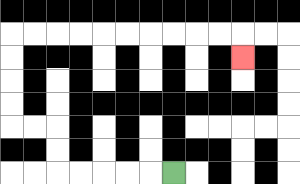{'start': '[7, 7]', 'end': '[10, 2]', 'path_directions': 'L,L,L,L,L,U,U,L,L,U,U,U,U,R,R,R,R,R,R,R,R,R,R,D', 'path_coordinates': '[[7, 7], [6, 7], [5, 7], [4, 7], [3, 7], [2, 7], [2, 6], [2, 5], [1, 5], [0, 5], [0, 4], [0, 3], [0, 2], [0, 1], [1, 1], [2, 1], [3, 1], [4, 1], [5, 1], [6, 1], [7, 1], [8, 1], [9, 1], [10, 1], [10, 2]]'}